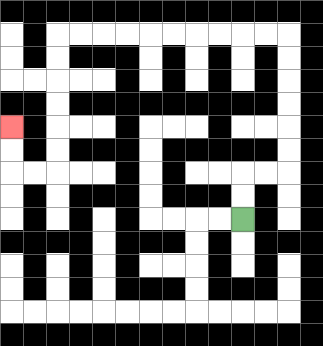{'start': '[10, 9]', 'end': '[0, 5]', 'path_directions': 'U,U,R,R,U,U,U,U,U,U,L,L,L,L,L,L,L,L,L,L,D,D,D,D,D,D,L,L,U,U', 'path_coordinates': '[[10, 9], [10, 8], [10, 7], [11, 7], [12, 7], [12, 6], [12, 5], [12, 4], [12, 3], [12, 2], [12, 1], [11, 1], [10, 1], [9, 1], [8, 1], [7, 1], [6, 1], [5, 1], [4, 1], [3, 1], [2, 1], [2, 2], [2, 3], [2, 4], [2, 5], [2, 6], [2, 7], [1, 7], [0, 7], [0, 6], [0, 5]]'}